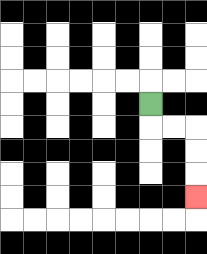{'start': '[6, 4]', 'end': '[8, 8]', 'path_directions': 'D,R,R,D,D,D', 'path_coordinates': '[[6, 4], [6, 5], [7, 5], [8, 5], [8, 6], [8, 7], [8, 8]]'}